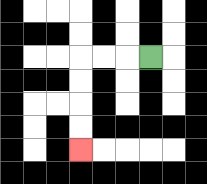{'start': '[6, 2]', 'end': '[3, 6]', 'path_directions': 'L,L,L,D,D,D,D', 'path_coordinates': '[[6, 2], [5, 2], [4, 2], [3, 2], [3, 3], [3, 4], [3, 5], [3, 6]]'}